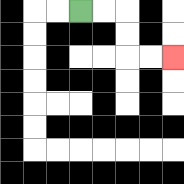{'start': '[3, 0]', 'end': '[7, 2]', 'path_directions': 'R,R,D,D,R,R', 'path_coordinates': '[[3, 0], [4, 0], [5, 0], [5, 1], [5, 2], [6, 2], [7, 2]]'}